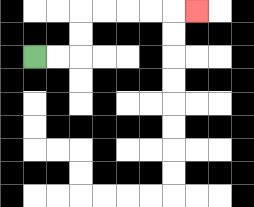{'start': '[1, 2]', 'end': '[8, 0]', 'path_directions': 'R,R,U,U,R,R,R,R,R', 'path_coordinates': '[[1, 2], [2, 2], [3, 2], [3, 1], [3, 0], [4, 0], [5, 0], [6, 0], [7, 0], [8, 0]]'}